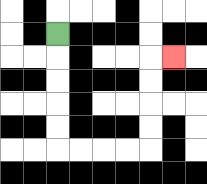{'start': '[2, 1]', 'end': '[7, 2]', 'path_directions': 'D,D,D,D,D,R,R,R,R,U,U,U,U,R', 'path_coordinates': '[[2, 1], [2, 2], [2, 3], [2, 4], [2, 5], [2, 6], [3, 6], [4, 6], [5, 6], [6, 6], [6, 5], [6, 4], [6, 3], [6, 2], [7, 2]]'}